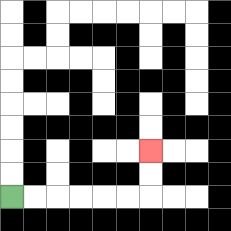{'start': '[0, 8]', 'end': '[6, 6]', 'path_directions': 'R,R,R,R,R,R,U,U', 'path_coordinates': '[[0, 8], [1, 8], [2, 8], [3, 8], [4, 8], [5, 8], [6, 8], [6, 7], [6, 6]]'}